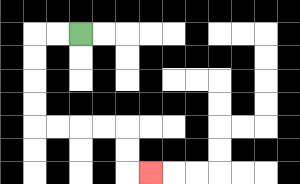{'start': '[3, 1]', 'end': '[6, 7]', 'path_directions': 'L,L,D,D,D,D,R,R,R,R,D,D,R', 'path_coordinates': '[[3, 1], [2, 1], [1, 1], [1, 2], [1, 3], [1, 4], [1, 5], [2, 5], [3, 5], [4, 5], [5, 5], [5, 6], [5, 7], [6, 7]]'}